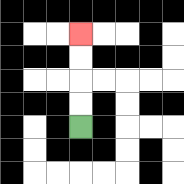{'start': '[3, 5]', 'end': '[3, 1]', 'path_directions': 'U,U,U,U', 'path_coordinates': '[[3, 5], [3, 4], [3, 3], [3, 2], [3, 1]]'}